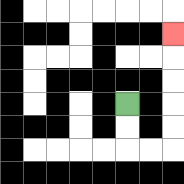{'start': '[5, 4]', 'end': '[7, 1]', 'path_directions': 'D,D,R,R,U,U,U,U,U', 'path_coordinates': '[[5, 4], [5, 5], [5, 6], [6, 6], [7, 6], [7, 5], [7, 4], [7, 3], [7, 2], [7, 1]]'}